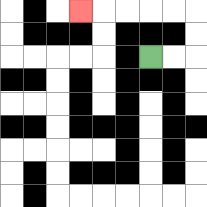{'start': '[6, 2]', 'end': '[3, 0]', 'path_directions': 'R,R,U,U,L,L,L,L,L', 'path_coordinates': '[[6, 2], [7, 2], [8, 2], [8, 1], [8, 0], [7, 0], [6, 0], [5, 0], [4, 0], [3, 0]]'}